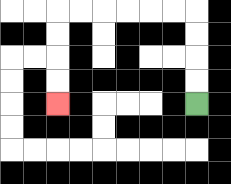{'start': '[8, 4]', 'end': '[2, 4]', 'path_directions': 'U,U,U,U,L,L,L,L,L,L,D,D,D,D', 'path_coordinates': '[[8, 4], [8, 3], [8, 2], [8, 1], [8, 0], [7, 0], [6, 0], [5, 0], [4, 0], [3, 0], [2, 0], [2, 1], [2, 2], [2, 3], [2, 4]]'}